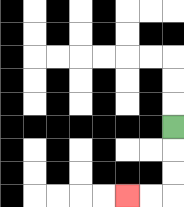{'start': '[7, 5]', 'end': '[5, 8]', 'path_directions': 'D,D,D,L,L', 'path_coordinates': '[[7, 5], [7, 6], [7, 7], [7, 8], [6, 8], [5, 8]]'}